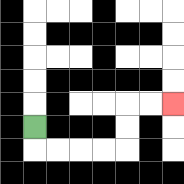{'start': '[1, 5]', 'end': '[7, 4]', 'path_directions': 'D,R,R,R,R,U,U,R,R', 'path_coordinates': '[[1, 5], [1, 6], [2, 6], [3, 6], [4, 6], [5, 6], [5, 5], [5, 4], [6, 4], [7, 4]]'}